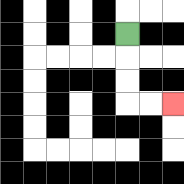{'start': '[5, 1]', 'end': '[7, 4]', 'path_directions': 'D,D,D,R,R', 'path_coordinates': '[[5, 1], [5, 2], [5, 3], [5, 4], [6, 4], [7, 4]]'}